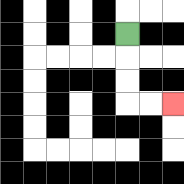{'start': '[5, 1]', 'end': '[7, 4]', 'path_directions': 'D,D,D,R,R', 'path_coordinates': '[[5, 1], [5, 2], [5, 3], [5, 4], [6, 4], [7, 4]]'}